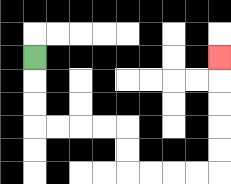{'start': '[1, 2]', 'end': '[9, 2]', 'path_directions': 'D,D,D,R,R,R,R,D,D,R,R,R,R,U,U,U,U,U', 'path_coordinates': '[[1, 2], [1, 3], [1, 4], [1, 5], [2, 5], [3, 5], [4, 5], [5, 5], [5, 6], [5, 7], [6, 7], [7, 7], [8, 7], [9, 7], [9, 6], [9, 5], [9, 4], [9, 3], [9, 2]]'}